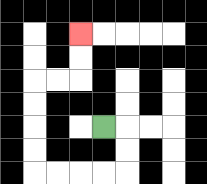{'start': '[4, 5]', 'end': '[3, 1]', 'path_directions': 'R,D,D,L,L,L,L,U,U,U,U,R,R,U,U', 'path_coordinates': '[[4, 5], [5, 5], [5, 6], [5, 7], [4, 7], [3, 7], [2, 7], [1, 7], [1, 6], [1, 5], [1, 4], [1, 3], [2, 3], [3, 3], [3, 2], [3, 1]]'}